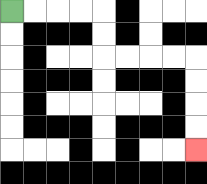{'start': '[0, 0]', 'end': '[8, 6]', 'path_directions': 'R,R,R,R,D,D,R,R,R,R,D,D,D,D', 'path_coordinates': '[[0, 0], [1, 0], [2, 0], [3, 0], [4, 0], [4, 1], [4, 2], [5, 2], [6, 2], [7, 2], [8, 2], [8, 3], [8, 4], [8, 5], [8, 6]]'}